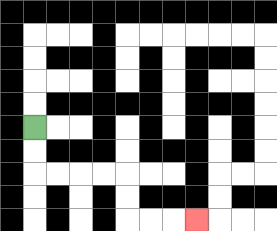{'start': '[1, 5]', 'end': '[8, 9]', 'path_directions': 'D,D,R,R,R,R,D,D,R,R,R', 'path_coordinates': '[[1, 5], [1, 6], [1, 7], [2, 7], [3, 7], [4, 7], [5, 7], [5, 8], [5, 9], [6, 9], [7, 9], [8, 9]]'}